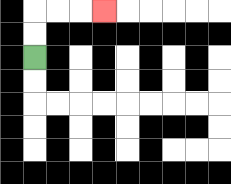{'start': '[1, 2]', 'end': '[4, 0]', 'path_directions': 'U,U,R,R,R', 'path_coordinates': '[[1, 2], [1, 1], [1, 0], [2, 0], [3, 0], [4, 0]]'}